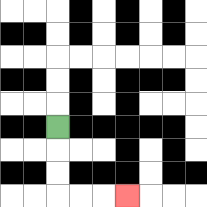{'start': '[2, 5]', 'end': '[5, 8]', 'path_directions': 'D,D,D,R,R,R', 'path_coordinates': '[[2, 5], [2, 6], [2, 7], [2, 8], [3, 8], [4, 8], [5, 8]]'}